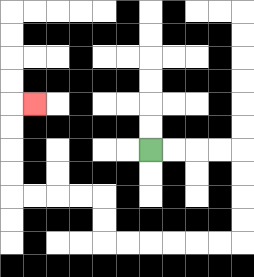{'start': '[6, 6]', 'end': '[1, 4]', 'path_directions': 'R,R,R,R,D,D,D,D,L,L,L,L,L,L,U,U,L,L,L,L,U,U,U,U,R', 'path_coordinates': '[[6, 6], [7, 6], [8, 6], [9, 6], [10, 6], [10, 7], [10, 8], [10, 9], [10, 10], [9, 10], [8, 10], [7, 10], [6, 10], [5, 10], [4, 10], [4, 9], [4, 8], [3, 8], [2, 8], [1, 8], [0, 8], [0, 7], [0, 6], [0, 5], [0, 4], [1, 4]]'}